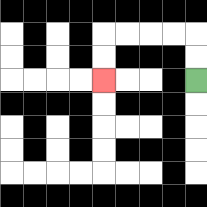{'start': '[8, 3]', 'end': '[4, 3]', 'path_directions': 'U,U,L,L,L,L,D,D', 'path_coordinates': '[[8, 3], [8, 2], [8, 1], [7, 1], [6, 1], [5, 1], [4, 1], [4, 2], [4, 3]]'}